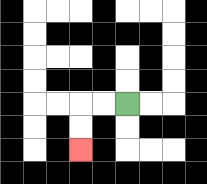{'start': '[5, 4]', 'end': '[3, 6]', 'path_directions': 'L,L,D,D', 'path_coordinates': '[[5, 4], [4, 4], [3, 4], [3, 5], [3, 6]]'}